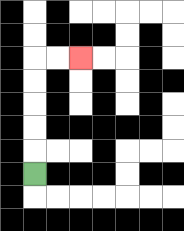{'start': '[1, 7]', 'end': '[3, 2]', 'path_directions': 'U,U,U,U,U,R,R', 'path_coordinates': '[[1, 7], [1, 6], [1, 5], [1, 4], [1, 3], [1, 2], [2, 2], [3, 2]]'}